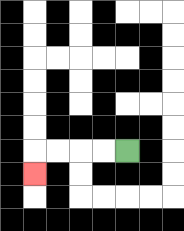{'start': '[5, 6]', 'end': '[1, 7]', 'path_directions': 'L,L,L,L,D', 'path_coordinates': '[[5, 6], [4, 6], [3, 6], [2, 6], [1, 6], [1, 7]]'}